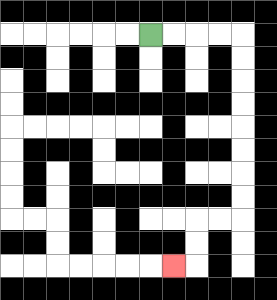{'start': '[6, 1]', 'end': '[7, 11]', 'path_directions': 'R,R,R,R,D,D,D,D,D,D,D,D,L,L,D,D,L', 'path_coordinates': '[[6, 1], [7, 1], [8, 1], [9, 1], [10, 1], [10, 2], [10, 3], [10, 4], [10, 5], [10, 6], [10, 7], [10, 8], [10, 9], [9, 9], [8, 9], [8, 10], [8, 11], [7, 11]]'}